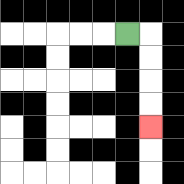{'start': '[5, 1]', 'end': '[6, 5]', 'path_directions': 'R,D,D,D,D', 'path_coordinates': '[[5, 1], [6, 1], [6, 2], [6, 3], [6, 4], [6, 5]]'}